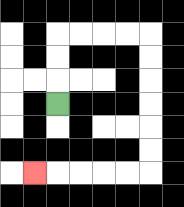{'start': '[2, 4]', 'end': '[1, 7]', 'path_directions': 'U,U,U,R,R,R,R,D,D,D,D,D,D,L,L,L,L,L', 'path_coordinates': '[[2, 4], [2, 3], [2, 2], [2, 1], [3, 1], [4, 1], [5, 1], [6, 1], [6, 2], [6, 3], [6, 4], [6, 5], [6, 6], [6, 7], [5, 7], [4, 7], [3, 7], [2, 7], [1, 7]]'}